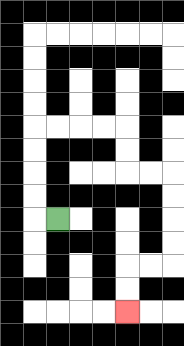{'start': '[2, 9]', 'end': '[5, 13]', 'path_directions': 'L,U,U,U,U,R,R,R,R,D,D,R,R,D,D,D,D,L,L,D,D', 'path_coordinates': '[[2, 9], [1, 9], [1, 8], [1, 7], [1, 6], [1, 5], [2, 5], [3, 5], [4, 5], [5, 5], [5, 6], [5, 7], [6, 7], [7, 7], [7, 8], [7, 9], [7, 10], [7, 11], [6, 11], [5, 11], [5, 12], [5, 13]]'}